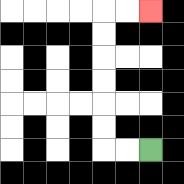{'start': '[6, 6]', 'end': '[6, 0]', 'path_directions': 'L,L,U,U,U,U,U,U,R,R', 'path_coordinates': '[[6, 6], [5, 6], [4, 6], [4, 5], [4, 4], [4, 3], [4, 2], [4, 1], [4, 0], [5, 0], [6, 0]]'}